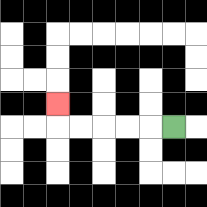{'start': '[7, 5]', 'end': '[2, 4]', 'path_directions': 'L,L,L,L,L,U', 'path_coordinates': '[[7, 5], [6, 5], [5, 5], [4, 5], [3, 5], [2, 5], [2, 4]]'}